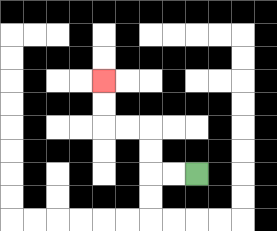{'start': '[8, 7]', 'end': '[4, 3]', 'path_directions': 'L,L,U,U,L,L,U,U', 'path_coordinates': '[[8, 7], [7, 7], [6, 7], [6, 6], [6, 5], [5, 5], [4, 5], [4, 4], [4, 3]]'}